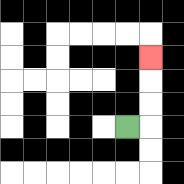{'start': '[5, 5]', 'end': '[6, 2]', 'path_directions': 'R,U,U,U', 'path_coordinates': '[[5, 5], [6, 5], [6, 4], [6, 3], [6, 2]]'}